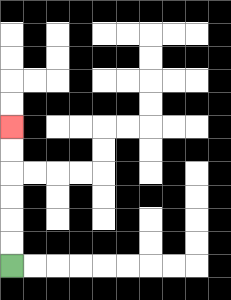{'start': '[0, 11]', 'end': '[0, 5]', 'path_directions': 'U,U,U,U,U,U', 'path_coordinates': '[[0, 11], [0, 10], [0, 9], [0, 8], [0, 7], [0, 6], [0, 5]]'}